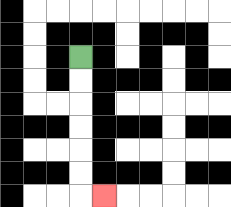{'start': '[3, 2]', 'end': '[4, 8]', 'path_directions': 'D,D,D,D,D,D,R', 'path_coordinates': '[[3, 2], [3, 3], [3, 4], [3, 5], [3, 6], [3, 7], [3, 8], [4, 8]]'}